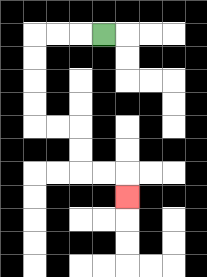{'start': '[4, 1]', 'end': '[5, 8]', 'path_directions': 'L,L,L,D,D,D,D,R,R,D,D,R,R,D', 'path_coordinates': '[[4, 1], [3, 1], [2, 1], [1, 1], [1, 2], [1, 3], [1, 4], [1, 5], [2, 5], [3, 5], [3, 6], [3, 7], [4, 7], [5, 7], [5, 8]]'}